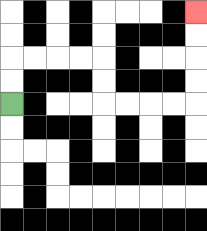{'start': '[0, 4]', 'end': '[8, 0]', 'path_directions': 'U,U,R,R,R,R,D,D,R,R,R,R,U,U,U,U', 'path_coordinates': '[[0, 4], [0, 3], [0, 2], [1, 2], [2, 2], [3, 2], [4, 2], [4, 3], [4, 4], [5, 4], [6, 4], [7, 4], [8, 4], [8, 3], [8, 2], [8, 1], [8, 0]]'}